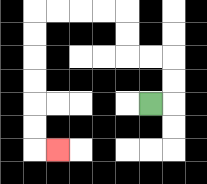{'start': '[6, 4]', 'end': '[2, 6]', 'path_directions': 'R,U,U,L,L,U,U,L,L,L,L,D,D,D,D,D,D,R', 'path_coordinates': '[[6, 4], [7, 4], [7, 3], [7, 2], [6, 2], [5, 2], [5, 1], [5, 0], [4, 0], [3, 0], [2, 0], [1, 0], [1, 1], [1, 2], [1, 3], [1, 4], [1, 5], [1, 6], [2, 6]]'}